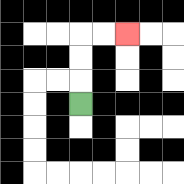{'start': '[3, 4]', 'end': '[5, 1]', 'path_directions': 'U,U,U,R,R', 'path_coordinates': '[[3, 4], [3, 3], [3, 2], [3, 1], [4, 1], [5, 1]]'}